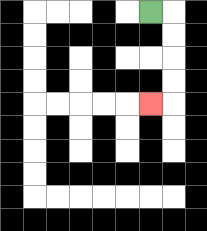{'start': '[6, 0]', 'end': '[6, 4]', 'path_directions': 'R,D,D,D,D,L', 'path_coordinates': '[[6, 0], [7, 0], [7, 1], [7, 2], [7, 3], [7, 4], [6, 4]]'}